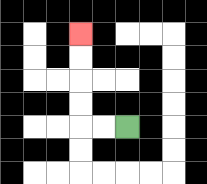{'start': '[5, 5]', 'end': '[3, 1]', 'path_directions': 'L,L,U,U,U,U', 'path_coordinates': '[[5, 5], [4, 5], [3, 5], [3, 4], [3, 3], [3, 2], [3, 1]]'}